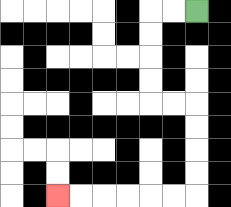{'start': '[8, 0]', 'end': '[2, 8]', 'path_directions': 'L,L,D,D,D,D,R,R,D,D,D,D,L,L,L,L,L,L', 'path_coordinates': '[[8, 0], [7, 0], [6, 0], [6, 1], [6, 2], [6, 3], [6, 4], [7, 4], [8, 4], [8, 5], [8, 6], [8, 7], [8, 8], [7, 8], [6, 8], [5, 8], [4, 8], [3, 8], [2, 8]]'}